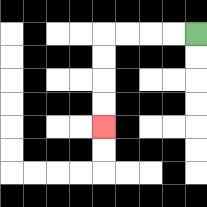{'start': '[8, 1]', 'end': '[4, 5]', 'path_directions': 'L,L,L,L,D,D,D,D', 'path_coordinates': '[[8, 1], [7, 1], [6, 1], [5, 1], [4, 1], [4, 2], [4, 3], [4, 4], [4, 5]]'}